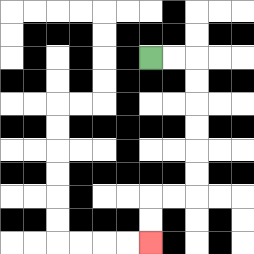{'start': '[6, 2]', 'end': '[6, 10]', 'path_directions': 'R,R,D,D,D,D,D,D,L,L,D,D', 'path_coordinates': '[[6, 2], [7, 2], [8, 2], [8, 3], [8, 4], [8, 5], [8, 6], [8, 7], [8, 8], [7, 8], [6, 8], [6, 9], [6, 10]]'}